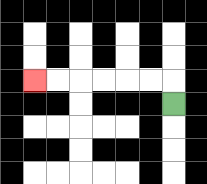{'start': '[7, 4]', 'end': '[1, 3]', 'path_directions': 'U,L,L,L,L,L,L', 'path_coordinates': '[[7, 4], [7, 3], [6, 3], [5, 3], [4, 3], [3, 3], [2, 3], [1, 3]]'}